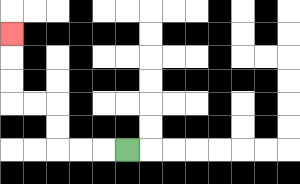{'start': '[5, 6]', 'end': '[0, 1]', 'path_directions': 'L,L,L,U,U,L,L,U,U,U', 'path_coordinates': '[[5, 6], [4, 6], [3, 6], [2, 6], [2, 5], [2, 4], [1, 4], [0, 4], [0, 3], [0, 2], [0, 1]]'}